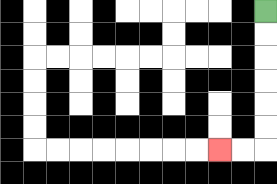{'start': '[11, 0]', 'end': '[9, 6]', 'path_directions': 'D,D,D,D,D,D,L,L', 'path_coordinates': '[[11, 0], [11, 1], [11, 2], [11, 3], [11, 4], [11, 5], [11, 6], [10, 6], [9, 6]]'}